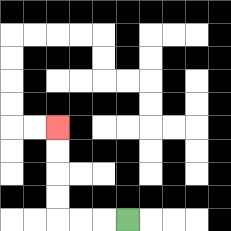{'start': '[5, 9]', 'end': '[2, 5]', 'path_directions': 'L,L,L,U,U,U,U', 'path_coordinates': '[[5, 9], [4, 9], [3, 9], [2, 9], [2, 8], [2, 7], [2, 6], [2, 5]]'}